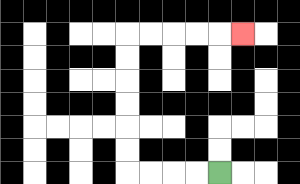{'start': '[9, 7]', 'end': '[10, 1]', 'path_directions': 'L,L,L,L,U,U,U,U,U,U,R,R,R,R,R', 'path_coordinates': '[[9, 7], [8, 7], [7, 7], [6, 7], [5, 7], [5, 6], [5, 5], [5, 4], [5, 3], [5, 2], [5, 1], [6, 1], [7, 1], [8, 1], [9, 1], [10, 1]]'}